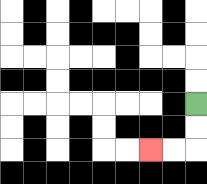{'start': '[8, 4]', 'end': '[6, 6]', 'path_directions': 'D,D,L,L', 'path_coordinates': '[[8, 4], [8, 5], [8, 6], [7, 6], [6, 6]]'}